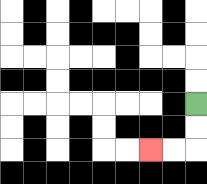{'start': '[8, 4]', 'end': '[6, 6]', 'path_directions': 'D,D,L,L', 'path_coordinates': '[[8, 4], [8, 5], [8, 6], [7, 6], [6, 6]]'}